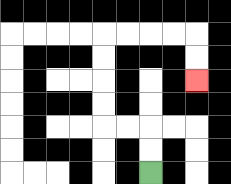{'start': '[6, 7]', 'end': '[8, 3]', 'path_directions': 'U,U,L,L,U,U,U,U,R,R,R,R,D,D', 'path_coordinates': '[[6, 7], [6, 6], [6, 5], [5, 5], [4, 5], [4, 4], [4, 3], [4, 2], [4, 1], [5, 1], [6, 1], [7, 1], [8, 1], [8, 2], [8, 3]]'}